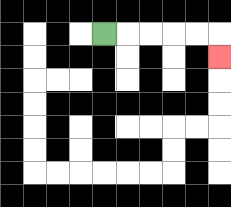{'start': '[4, 1]', 'end': '[9, 2]', 'path_directions': 'R,R,R,R,R,D', 'path_coordinates': '[[4, 1], [5, 1], [6, 1], [7, 1], [8, 1], [9, 1], [9, 2]]'}